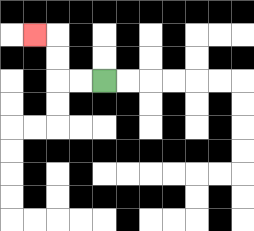{'start': '[4, 3]', 'end': '[1, 1]', 'path_directions': 'L,L,U,U,L', 'path_coordinates': '[[4, 3], [3, 3], [2, 3], [2, 2], [2, 1], [1, 1]]'}